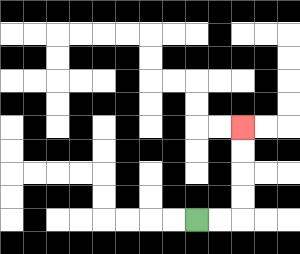{'start': '[8, 9]', 'end': '[10, 5]', 'path_directions': 'R,R,U,U,U,U', 'path_coordinates': '[[8, 9], [9, 9], [10, 9], [10, 8], [10, 7], [10, 6], [10, 5]]'}